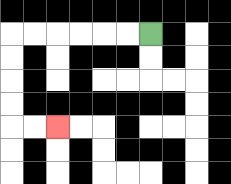{'start': '[6, 1]', 'end': '[2, 5]', 'path_directions': 'L,L,L,L,L,L,D,D,D,D,R,R', 'path_coordinates': '[[6, 1], [5, 1], [4, 1], [3, 1], [2, 1], [1, 1], [0, 1], [0, 2], [0, 3], [0, 4], [0, 5], [1, 5], [2, 5]]'}